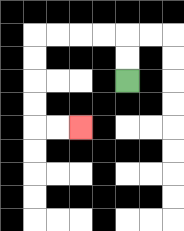{'start': '[5, 3]', 'end': '[3, 5]', 'path_directions': 'U,U,L,L,L,L,D,D,D,D,R,R', 'path_coordinates': '[[5, 3], [5, 2], [5, 1], [4, 1], [3, 1], [2, 1], [1, 1], [1, 2], [1, 3], [1, 4], [1, 5], [2, 5], [3, 5]]'}